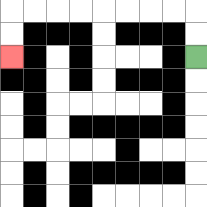{'start': '[8, 2]', 'end': '[0, 2]', 'path_directions': 'U,U,L,L,L,L,L,L,L,L,D,D', 'path_coordinates': '[[8, 2], [8, 1], [8, 0], [7, 0], [6, 0], [5, 0], [4, 0], [3, 0], [2, 0], [1, 0], [0, 0], [0, 1], [0, 2]]'}